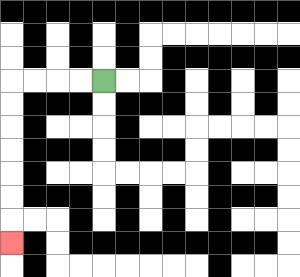{'start': '[4, 3]', 'end': '[0, 10]', 'path_directions': 'L,L,L,L,D,D,D,D,D,D,D', 'path_coordinates': '[[4, 3], [3, 3], [2, 3], [1, 3], [0, 3], [0, 4], [0, 5], [0, 6], [0, 7], [0, 8], [0, 9], [0, 10]]'}